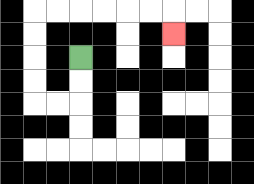{'start': '[3, 2]', 'end': '[7, 1]', 'path_directions': 'D,D,L,L,U,U,U,U,R,R,R,R,R,R,D', 'path_coordinates': '[[3, 2], [3, 3], [3, 4], [2, 4], [1, 4], [1, 3], [1, 2], [1, 1], [1, 0], [2, 0], [3, 0], [4, 0], [5, 0], [6, 0], [7, 0], [7, 1]]'}